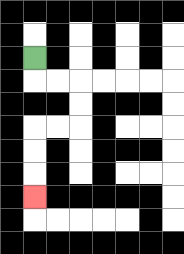{'start': '[1, 2]', 'end': '[1, 8]', 'path_directions': 'D,R,R,D,D,L,L,D,D,D', 'path_coordinates': '[[1, 2], [1, 3], [2, 3], [3, 3], [3, 4], [3, 5], [2, 5], [1, 5], [1, 6], [1, 7], [1, 8]]'}